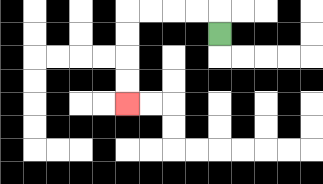{'start': '[9, 1]', 'end': '[5, 4]', 'path_directions': 'U,L,L,L,L,D,D,D,D', 'path_coordinates': '[[9, 1], [9, 0], [8, 0], [7, 0], [6, 0], [5, 0], [5, 1], [5, 2], [5, 3], [5, 4]]'}